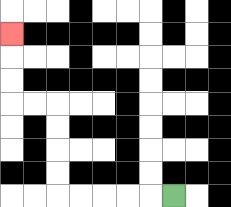{'start': '[7, 8]', 'end': '[0, 1]', 'path_directions': 'L,L,L,L,L,U,U,U,U,L,L,U,U,U', 'path_coordinates': '[[7, 8], [6, 8], [5, 8], [4, 8], [3, 8], [2, 8], [2, 7], [2, 6], [2, 5], [2, 4], [1, 4], [0, 4], [0, 3], [0, 2], [0, 1]]'}